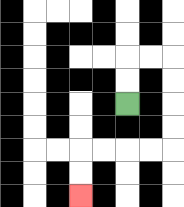{'start': '[5, 4]', 'end': '[3, 8]', 'path_directions': 'U,U,R,R,D,D,D,D,L,L,L,L,D,D', 'path_coordinates': '[[5, 4], [5, 3], [5, 2], [6, 2], [7, 2], [7, 3], [7, 4], [7, 5], [7, 6], [6, 6], [5, 6], [4, 6], [3, 6], [3, 7], [3, 8]]'}